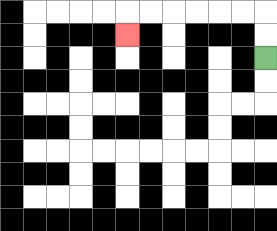{'start': '[11, 2]', 'end': '[5, 1]', 'path_directions': 'U,U,L,L,L,L,L,L,D', 'path_coordinates': '[[11, 2], [11, 1], [11, 0], [10, 0], [9, 0], [8, 0], [7, 0], [6, 0], [5, 0], [5, 1]]'}